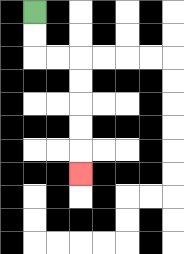{'start': '[1, 0]', 'end': '[3, 7]', 'path_directions': 'D,D,R,R,D,D,D,D,D', 'path_coordinates': '[[1, 0], [1, 1], [1, 2], [2, 2], [3, 2], [3, 3], [3, 4], [3, 5], [3, 6], [3, 7]]'}